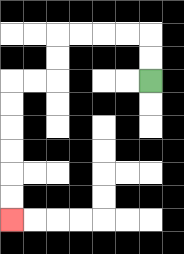{'start': '[6, 3]', 'end': '[0, 9]', 'path_directions': 'U,U,L,L,L,L,D,D,L,L,D,D,D,D,D,D', 'path_coordinates': '[[6, 3], [6, 2], [6, 1], [5, 1], [4, 1], [3, 1], [2, 1], [2, 2], [2, 3], [1, 3], [0, 3], [0, 4], [0, 5], [0, 6], [0, 7], [0, 8], [0, 9]]'}